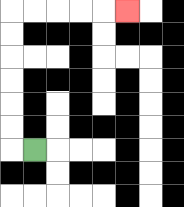{'start': '[1, 6]', 'end': '[5, 0]', 'path_directions': 'L,U,U,U,U,U,U,R,R,R,R,R', 'path_coordinates': '[[1, 6], [0, 6], [0, 5], [0, 4], [0, 3], [0, 2], [0, 1], [0, 0], [1, 0], [2, 0], [3, 0], [4, 0], [5, 0]]'}